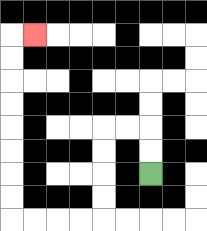{'start': '[6, 7]', 'end': '[1, 1]', 'path_directions': 'U,U,L,L,D,D,D,D,L,L,L,L,U,U,U,U,U,U,U,U,R', 'path_coordinates': '[[6, 7], [6, 6], [6, 5], [5, 5], [4, 5], [4, 6], [4, 7], [4, 8], [4, 9], [3, 9], [2, 9], [1, 9], [0, 9], [0, 8], [0, 7], [0, 6], [0, 5], [0, 4], [0, 3], [0, 2], [0, 1], [1, 1]]'}